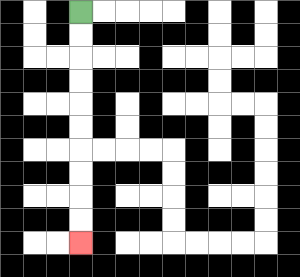{'start': '[3, 0]', 'end': '[3, 10]', 'path_directions': 'D,D,D,D,D,D,D,D,D,D', 'path_coordinates': '[[3, 0], [3, 1], [3, 2], [3, 3], [3, 4], [3, 5], [3, 6], [3, 7], [3, 8], [3, 9], [3, 10]]'}